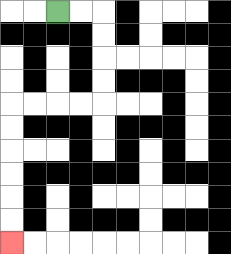{'start': '[2, 0]', 'end': '[0, 10]', 'path_directions': 'R,R,D,D,D,D,L,L,L,L,D,D,D,D,D,D', 'path_coordinates': '[[2, 0], [3, 0], [4, 0], [4, 1], [4, 2], [4, 3], [4, 4], [3, 4], [2, 4], [1, 4], [0, 4], [0, 5], [0, 6], [0, 7], [0, 8], [0, 9], [0, 10]]'}